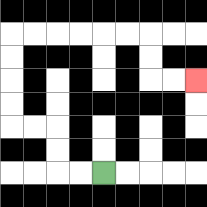{'start': '[4, 7]', 'end': '[8, 3]', 'path_directions': 'L,L,U,U,L,L,U,U,U,U,R,R,R,R,R,R,D,D,R,R', 'path_coordinates': '[[4, 7], [3, 7], [2, 7], [2, 6], [2, 5], [1, 5], [0, 5], [0, 4], [0, 3], [0, 2], [0, 1], [1, 1], [2, 1], [3, 1], [4, 1], [5, 1], [6, 1], [6, 2], [6, 3], [7, 3], [8, 3]]'}